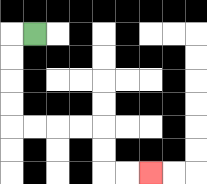{'start': '[1, 1]', 'end': '[6, 7]', 'path_directions': 'L,D,D,D,D,R,R,R,R,D,D,R,R', 'path_coordinates': '[[1, 1], [0, 1], [0, 2], [0, 3], [0, 4], [0, 5], [1, 5], [2, 5], [3, 5], [4, 5], [4, 6], [4, 7], [5, 7], [6, 7]]'}